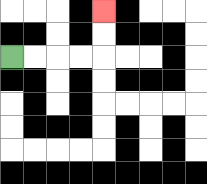{'start': '[0, 2]', 'end': '[4, 0]', 'path_directions': 'R,R,R,R,U,U', 'path_coordinates': '[[0, 2], [1, 2], [2, 2], [3, 2], [4, 2], [4, 1], [4, 0]]'}